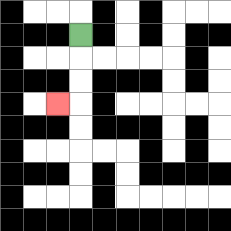{'start': '[3, 1]', 'end': '[2, 4]', 'path_directions': 'D,D,D,L', 'path_coordinates': '[[3, 1], [3, 2], [3, 3], [3, 4], [2, 4]]'}